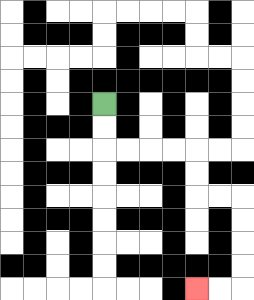{'start': '[4, 4]', 'end': '[8, 12]', 'path_directions': 'D,D,R,R,R,R,D,D,R,R,D,D,D,D,L,L', 'path_coordinates': '[[4, 4], [4, 5], [4, 6], [5, 6], [6, 6], [7, 6], [8, 6], [8, 7], [8, 8], [9, 8], [10, 8], [10, 9], [10, 10], [10, 11], [10, 12], [9, 12], [8, 12]]'}